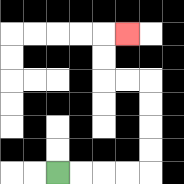{'start': '[2, 7]', 'end': '[5, 1]', 'path_directions': 'R,R,R,R,U,U,U,U,L,L,U,U,R', 'path_coordinates': '[[2, 7], [3, 7], [4, 7], [5, 7], [6, 7], [6, 6], [6, 5], [6, 4], [6, 3], [5, 3], [4, 3], [4, 2], [4, 1], [5, 1]]'}